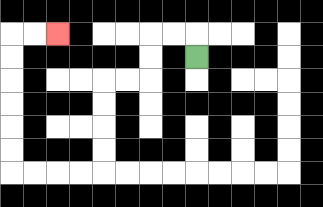{'start': '[8, 2]', 'end': '[2, 1]', 'path_directions': 'U,L,L,D,D,L,L,D,D,D,D,L,L,L,L,U,U,U,U,U,U,R,R', 'path_coordinates': '[[8, 2], [8, 1], [7, 1], [6, 1], [6, 2], [6, 3], [5, 3], [4, 3], [4, 4], [4, 5], [4, 6], [4, 7], [3, 7], [2, 7], [1, 7], [0, 7], [0, 6], [0, 5], [0, 4], [0, 3], [0, 2], [0, 1], [1, 1], [2, 1]]'}